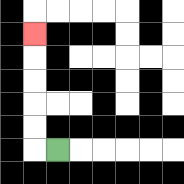{'start': '[2, 6]', 'end': '[1, 1]', 'path_directions': 'L,U,U,U,U,U', 'path_coordinates': '[[2, 6], [1, 6], [1, 5], [1, 4], [1, 3], [1, 2], [1, 1]]'}